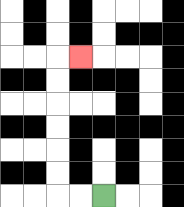{'start': '[4, 8]', 'end': '[3, 2]', 'path_directions': 'L,L,U,U,U,U,U,U,R', 'path_coordinates': '[[4, 8], [3, 8], [2, 8], [2, 7], [2, 6], [2, 5], [2, 4], [2, 3], [2, 2], [3, 2]]'}